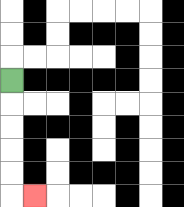{'start': '[0, 3]', 'end': '[1, 8]', 'path_directions': 'D,D,D,D,D,R', 'path_coordinates': '[[0, 3], [0, 4], [0, 5], [0, 6], [0, 7], [0, 8], [1, 8]]'}